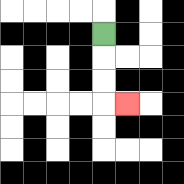{'start': '[4, 1]', 'end': '[5, 4]', 'path_directions': 'D,D,D,R', 'path_coordinates': '[[4, 1], [4, 2], [4, 3], [4, 4], [5, 4]]'}